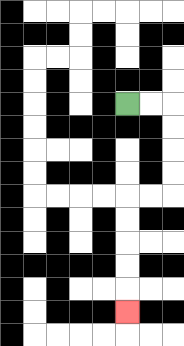{'start': '[5, 4]', 'end': '[5, 13]', 'path_directions': 'R,R,D,D,D,D,L,L,D,D,D,D,D', 'path_coordinates': '[[5, 4], [6, 4], [7, 4], [7, 5], [7, 6], [7, 7], [7, 8], [6, 8], [5, 8], [5, 9], [5, 10], [5, 11], [5, 12], [5, 13]]'}